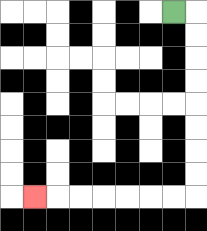{'start': '[7, 0]', 'end': '[1, 8]', 'path_directions': 'R,D,D,D,D,D,D,D,D,L,L,L,L,L,L,L', 'path_coordinates': '[[7, 0], [8, 0], [8, 1], [8, 2], [8, 3], [8, 4], [8, 5], [8, 6], [8, 7], [8, 8], [7, 8], [6, 8], [5, 8], [4, 8], [3, 8], [2, 8], [1, 8]]'}